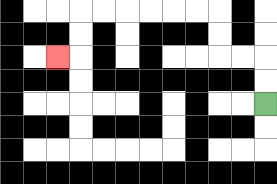{'start': '[11, 4]', 'end': '[2, 2]', 'path_directions': 'U,U,L,L,U,U,L,L,L,L,L,L,D,D,L', 'path_coordinates': '[[11, 4], [11, 3], [11, 2], [10, 2], [9, 2], [9, 1], [9, 0], [8, 0], [7, 0], [6, 0], [5, 0], [4, 0], [3, 0], [3, 1], [3, 2], [2, 2]]'}